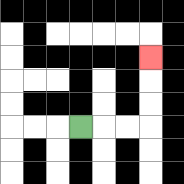{'start': '[3, 5]', 'end': '[6, 2]', 'path_directions': 'R,R,R,U,U,U', 'path_coordinates': '[[3, 5], [4, 5], [5, 5], [6, 5], [6, 4], [6, 3], [6, 2]]'}